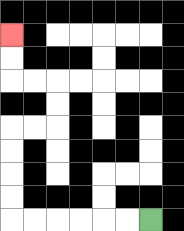{'start': '[6, 9]', 'end': '[0, 1]', 'path_directions': 'L,L,L,L,L,L,U,U,U,U,R,R,U,U,L,L,U,U', 'path_coordinates': '[[6, 9], [5, 9], [4, 9], [3, 9], [2, 9], [1, 9], [0, 9], [0, 8], [0, 7], [0, 6], [0, 5], [1, 5], [2, 5], [2, 4], [2, 3], [1, 3], [0, 3], [0, 2], [0, 1]]'}